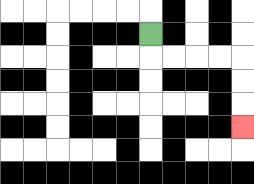{'start': '[6, 1]', 'end': '[10, 5]', 'path_directions': 'D,R,R,R,R,D,D,D', 'path_coordinates': '[[6, 1], [6, 2], [7, 2], [8, 2], [9, 2], [10, 2], [10, 3], [10, 4], [10, 5]]'}